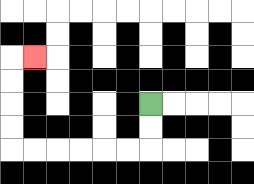{'start': '[6, 4]', 'end': '[1, 2]', 'path_directions': 'D,D,L,L,L,L,L,L,U,U,U,U,R', 'path_coordinates': '[[6, 4], [6, 5], [6, 6], [5, 6], [4, 6], [3, 6], [2, 6], [1, 6], [0, 6], [0, 5], [0, 4], [0, 3], [0, 2], [1, 2]]'}